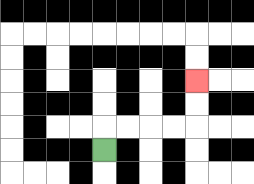{'start': '[4, 6]', 'end': '[8, 3]', 'path_directions': 'U,R,R,R,R,U,U', 'path_coordinates': '[[4, 6], [4, 5], [5, 5], [6, 5], [7, 5], [8, 5], [8, 4], [8, 3]]'}